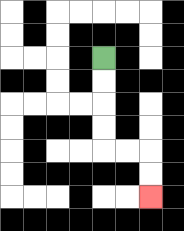{'start': '[4, 2]', 'end': '[6, 8]', 'path_directions': 'D,D,D,D,R,R,D,D', 'path_coordinates': '[[4, 2], [4, 3], [4, 4], [4, 5], [4, 6], [5, 6], [6, 6], [6, 7], [6, 8]]'}